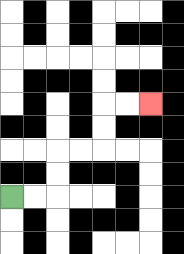{'start': '[0, 8]', 'end': '[6, 4]', 'path_directions': 'R,R,U,U,R,R,U,U,R,R', 'path_coordinates': '[[0, 8], [1, 8], [2, 8], [2, 7], [2, 6], [3, 6], [4, 6], [4, 5], [4, 4], [5, 4], [6, 4]]'}